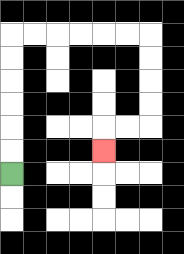{'start': '[0, 7]', 'end': '[4, 6]', 'path_directions': 'U,U,U,U,U,U,R,R,R,R,R,R,D,D,D,D,L,L,D', 'path_coordinates': '[[0, 7], [0, 6], [0, 5], [0, 4], [0, 3], [0, 2], [0, 1], [1, 1], [2, 1], [3, 1], [4, 1], [5, 1], [6, 1], [6, 2], [6, 3], [6, 4], [6, 5], [5, 5], [4, 5], [4, 6]]'}